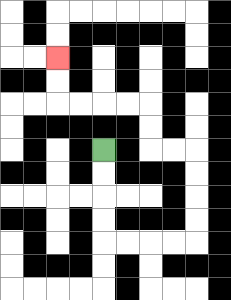{'start': '[4, 6]', 'end': '[2, 2]', 'path_directions': 'D,D,D,D,R,R,R,R,U,U,U,U,L,L,U,U,L,L,L,L,U,U', 'path_coordinates': '[[4, 6], [4, 7], [4, 8], [4, 9], [4, 10], [5, 10], [6, 10], [7, 10], [8, 10], [8, 9], [8, 8], [8, 7], [8, 6], [7, 6], [6, 6], [6, 5], [6, 4], [5, 4], [4, 4], [3, 4], [2, 4], [2, 3], [2, 2]]'}